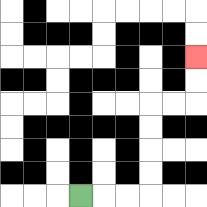{'start': '[3, 8]', 'end': '[8, 2]', 'path_directions': 'R,R,R,U,U,U,U,R,R,U,U', 'path_coordinates': '[[3, 8], [4, 8], [5, 8], [6, 8], [6, 7], [6, 6], [6, 5], [6, 4], [7, 4], [8, 4], [8, 3], [8, 2]]'}